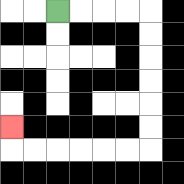{'start': '[2, 0]', 'end': '[0, 5]', 'path_directions': 'R,R,R,R,D,D,D,D,D,D,L,L,L,L,L,L,U', 'path_coordinates': '[[2, 0], [3, 0], [4, 0], [5, 0], [6, 0], [6, 1], [6, 2], [6, 3], [6, 4], [6, 5], [6, 6], [5, 6], [4, 6], [3, 6], [2, 6], [1, 6], [0, 6], [0, 5]]'}